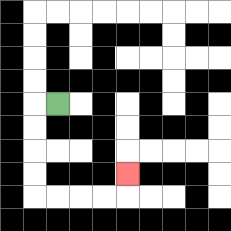{'start': '[2, 4]', 'end': '[5, 7]', 'path_directions': 'L,D,D,D,D,R,R,R,R,U', 'path_coordinates': '[[2, 4], [1, 4], [1, 5], [1, 6], [1, 7], [1, 8], [2, 8], [3, 8], [4, 8], [5, 8], [5, 7]]'}